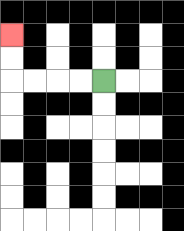{'start': '[4, 3]', 'end': '[0, 1]', 'path_directions': 'L,L,L,L,U,U', 'path_coordinates': '[[4, 3], [3, 3], [2, 3], [1, 3], [0, 3], [0, 2], [0, 1]]'}